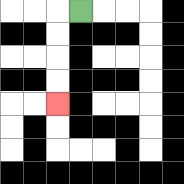{'start': '[3, 0]', 'end': '[2, 4]', 'path_directions': 'L,D,D,D,D', 'path_coordinates': '[[3, 0], [2, 0], [2, 1], [2, 2], [2, 3], [2, 4]]'}